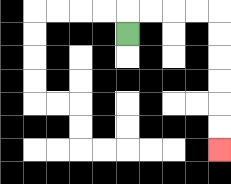{'start': '[5, 1]', 'end': '[9, 6]', 'path_directions': 'U,R,R,R,R,D,D,D,D,D,D', 'path_coordinates': '[[5, 1], [5, 0], [6, 0], [7, 0], [8, 0], [9, 0], [9, 1], [9, 2], [9, 3], [9, 4], [9, 5], [9, 6]]'}